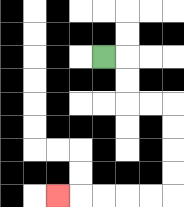{'start': '[4, 2]', 'end': '[2, 8]', 'path_directions': 'R,D,D,R,R,D,D,D,D,L,L,L,L,L', 'path_coordinates': '[[4, 2], [5, 2], [5, 3], [5, 4], [6, 4], [7, 4], [7, 5], [7, 6], [7, 7], [7, 8], [6, 8], [5, 8], [4, 8], [3, 8], [2, 8]]'}